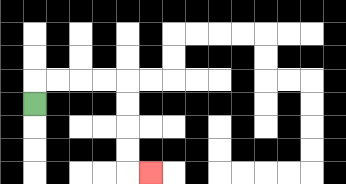{'start': '[1, 4]', 'end': '[6, 7]', 'path_directions': 'U,R,R,R,R,D,D,D,D,R', 'path_coordinates': '[[1, 4], [1, 3], [2, 3], [3, 3], [4, 3], [5, 3], [5, 4], [5, 5], [5, 6], [5, 7], [6, 7]]'}